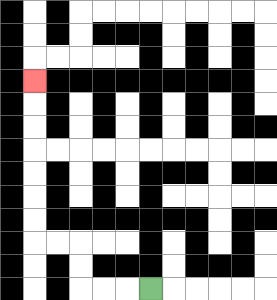{'start': '[6, 12]', 'end': '[1, 3]', 'path_directions': 'L,L,L,U,U,L,L,U,U,U,U,U,U,U', 'path_coordinates': '[[6, 12], [5, 12], [4, 12], [3, 12], [3, 11], [3, 10], [2, 10], [1, 10], [1, 9], [1, 8], [1, 7], [1, 6], [1, 5], [1, 4], [1, 3]]'}